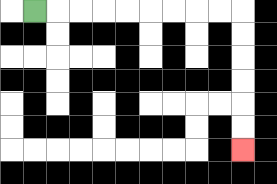{'start': '[1, 0]', 'end': '[10, 6]', 'path_directions': 'R,R,R,R,R,R,R,R,R,D,D,D,D,D,D', 'path_coordinates': '[[1, 0], [2, 0], [3, 0], [4, 0], [5, 0], [6, 0], [7, 0], [8, 0], [9, 0], [10, 0], [10, 1], [10, 2], [10, 3], [10, 4], [10, 5], [10, 6]]'}